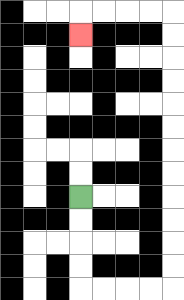{'start': '[3, 8]', 'end': '[3, 1]', 'path_directions': 'D,D,D,D,R,R,R,R,U,U,U,U,U,U,U,U,U,U,U,U,L,L,L,L,D', 'path_coordinates': '[[3, 8], [3, 9], [3, 10], [3, 11], [3, 12], [4, 12], [5, 12], [6, 12], [7, 12], [7, 11], [7, 10], [7, 9], [7, 8], [7, 7], [7, 6], [7, 5], [7, 4], [7, 3], [7, 2], [7, 1], [7, 0], [6, 0], [5, 0], [4, 0], [3, 0], [3, 1]]'}